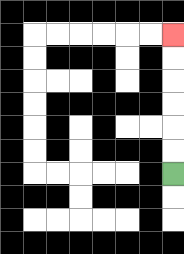{'start': '[7, 7]', 'end': '[7, 1]', 'path_directions': 'U,U,U,U,U,U', 'path_coordinates': '[[7, 7], [7, 6], [7, 5], [7, 4], [7, 3], [7, 2], [7, 1]]'}